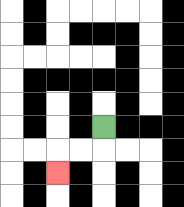{'start': '[4, 5]', 'end': '[2, 7]', 'path_directions': 'D,L,L,D', 'path_coordinates': '[[4, 5], [4, 6], [3, 6], [2, 6], [2, 7]]'}